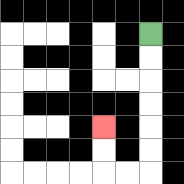{'start': '[6, 1]', 'end': '[4, 5]', 'path_directions': 'D,D,D,D,D,D,L,L,U,U', 'path_coordinates': '[[6, 1], [6, 2], [6, 3], [6, 4], [6, 5], [6, 6], [6, 7], [5, 7], [4, 7], [4, 6], [4, 5]]'}